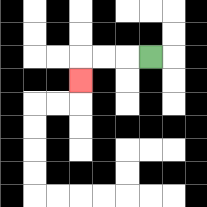{'start': '[6, 2]', 'end': '[3, 3]', 'path_directions': 'L,L,L,D', 'path_coordinates': '[[6, 2], [5, 2], [4, 2], [3, 2], [3, 3]]'}